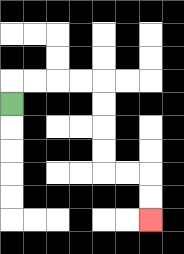{'start': '[0, 4]', 'end': '[6, 9]', 'path_directions': 'U,R,R,R,R,D,D,D,D,R,R,D,D', 'path_coordinates': '[[0, 4], [0, 3], [1, 3], [2, 3], [3, 3], [4, 3], [4, 4], [4, 5], [4, 6], [4, 7], [5, 7], [6, 7], [6, 8], [6, 9]]'}